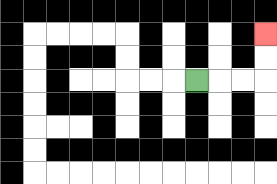{'start': '[8, 3]', 'end': '[11, 1]', 'path_directions': 'R,R,R,U,U', 'path_coordinates': '[[8, 3], [9, 3], [10, 3], [11, 3], [11, 2], [11, 1]]'}